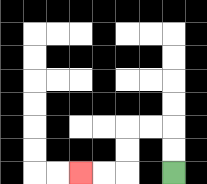{'start': '[7, 7]', 'end': '[3, 7]', 'path_directions': 'U,U,L,L,D,D,L,L', 'path_coordinates': '[[7, 7], [7, 6], [7, 5], [6, 5], [5, 5], [5, 6], [5, 7], [4, 7], [3, 7]]'}